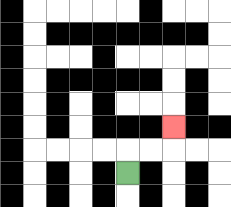{'start': '[5, 7]', 'end': '[7, 5]', 'path_directions': 'U,R,R,U', 'path_coordinates': '[[5, 7], [5, 6], [6, 6], [7, 6], [7, 5]]'}